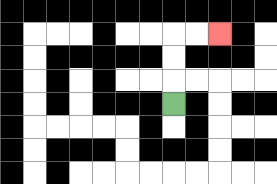{'start': '[7, 4]', 'end': '[9, 1]', 'path_directions': 'U,U,U,R,R', 'path_coordinates': '[[7, 4], [7, 3], [7, 2], [7, 1], [8, 1], [9, 1]]'}